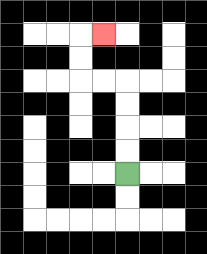{'start': '[5, 7]', 'end': '[4, 1]', 'path_directions': 'U,U,U,U,L,L,U,U,R', 'path_coordinates': '[[5, 7], [5, 6], [5, 5], [5, 4], [5, 3], [4, 3], [3, 3], [3, 2], [3, 1], [4, 1]]'}